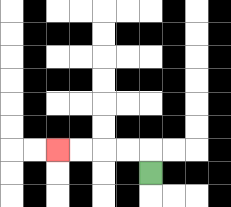{'start': '[6, 7]', 'end': '[2, 6]', 'path_directions': 'U,L,L,L,L', 'path_coordinates': '[[6, 7], [6, 6], [5, 6], [4, 6], [3, 6], [2, 6]]'}